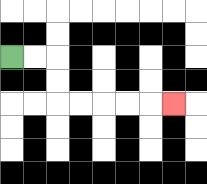{'start': '[0, 2]', 'end': '[7, 4]', 'path_directions': 'R,R,D,D,R,R,R,R,R', 'path_coordinates': '[[0, 2], [1, 2], [2, 2], [2, 3], [2, 4], [3, 4], [4, 4], [5, 4], [6, 4], [7, 4]]'}